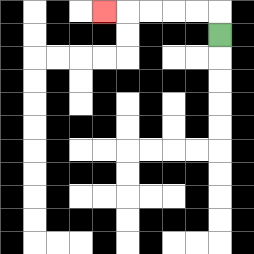{'start': '[9, 1]', 'end': '[4, 0]', 'path_directions': 'U,L,L,L,L,L', 'path_coordinates': '[[9, 1], [9, 0], [8, 0], [7, 0], [6, 0], [5, 0], [4, 0]]'}